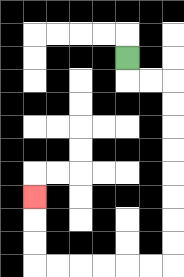{'start': '[5, 2]', 'end': '[1, 8]', 'path_directions': 'D,R,R,D,D,D,D,D,D,D,D,L,L,L,L,L,L,U,U,U', 'path_coordinates': '[[5, 2], [5, 3], [6, 3], [7, 3], [7, 4], [7, 5], [7, 6], [7, 7], [7, 8], [7, 9], [7, 10], [7, 11], [6, 11], [5, 11], [4, 11], [3, 11], [2, 11], [1, 11], [1, 10], [1, 9], [1, 8]]'}